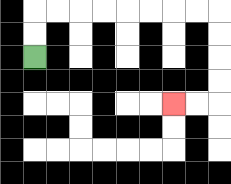{'start': '[1, 2]', 'end': '[7, 4]', 'path_directions': 'U,U,R,R,R,R,R,R,R,R,D,D,D,D,L,L', 'path_coordinates': '[[1, 2], [1, 1], [1, 0], [2, 0], [3, 0], [4, 0], [5, 0], [6, 0], [7, 0], [8, 0], [9, 0], [9, 1], [9, 2], [9, 3], [9, 4], [8, 4], [7, 4]]'}